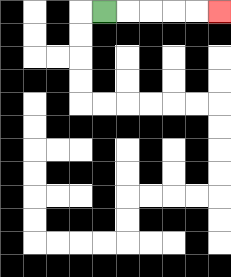{'start': '[4, 0]', 'end': '[9, 0]', 'path_directions': 'R,R,R,R,R', 'path_coordinates': '[[4, 0], [5, 0], [6, 0], [7, 0], [8, 0], [9, 0]]'}